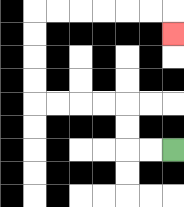{'start': '[7, 6]', 'end': '[7, 1]', 'path_directions': 'L,L,U,U,L,L,L,L,U,U,U,U,R,R,R,R,R,R,D', 'path_coordinates': '[[7, 6], [6, 6], [5, 6], [5, 5], [5, 4], [4, 4], [3, 4], [2, 4], [1, 4], [1, 3], [1, 2], [1, 1], [1, 0], [2, 0], [3, 0], [4, 0], [5, 0], [6, 0], [7, 0], [7, 1]]'}